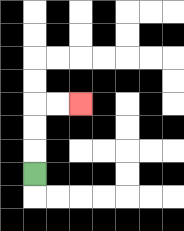{'start': '[1, 7]', 'end': '[3, 4]', 'path_directions': 'U,U,U,R,R', 'path_coordinates': '[[1, 7], [1, 6], [1, 5], [1, 4], [2, 4], [3, 4]]'}